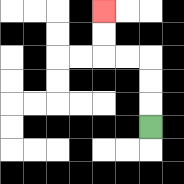{'start': '[6, 5]', 'end': '[4, 0]', 'path_directions': 'U,U,U,L,L,U,U', 'path_coordinates': '[[6, 5], [6, 4], [6, 3], [6, 2], [5, 2], [4, 2], [4, 1], [4, 0]]'}